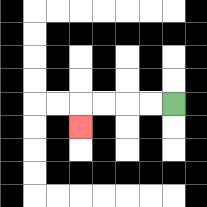{'start': '[7, 4]', 'end': '[3, 5]', 'path_directions': 'L,L,L,L,D', 'path_coordinates': '[[7, 4], [6, 4], [5, 4], [4, 4], [3, 4], [3, 5]]'}